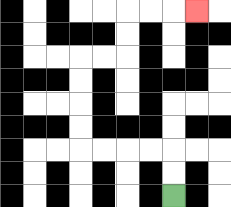{'start': '[7, 8]', 'end': '[8, 0]', 'path_directions': 'U,U,L,L,L,L,U,U,U,U,R,R,U,U,R,R,R', 'path_coordinates': '[[7, 8], [7, 7], [7, 6], [6, 6], [5, 6], [4, 6], [3, 6], [3, 5], [3, 4], [3, 3], [3, 2], [4, 2], [5, 2], [5, 1], [5, 0], [6, 0], [7, 0], [8, 0]]'}